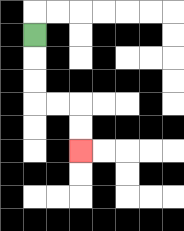{'start': '[1, 1]', 'end': '[3, 6]', 'path_directions': 'D,D,D,R,R,D,D', 'path_coordinates': '[[1, 1], [1, 2], [1, 3], [1, 4], [2, 4], [3, 4], [3, 5], [3, 6]]'}